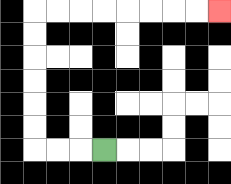{'start': '[4, 6]', 'end': '[9, 0]', 'path_directions': 'L,L,L,U,U,U,U,U,U,R,R,R,R,R,R,R,R', 'path_coordinates': '[[4, 6], [3, 6], [2, 6], [1, 6], [1, 5], [1, 4], [1, 3], [1, 2], [1, 1], [1, 0], [2, 0], [3, 0], [4, 0], [5, 0], [6, 0], [7, 0], [8, 0], [9, 0]]'}